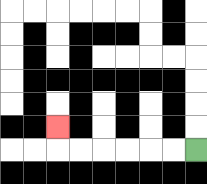{'start': '[8, 6]', 'end': '[2, 5]', 'path_directions': 'L,L,L,L,L,L,U', 'path_coordinates': '[[8, 6], [7, 6], [6, 6], [5, 6], [4, 6], [3, 6], [2, 6], [2, 5]]'}